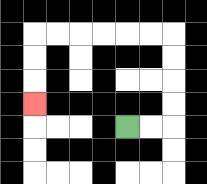{'start': '[5, 5]', 'end': '[1, 4]', 'path_directions': 'R,R,U,U,U,U,L,L,L,L,L,L,D,D,D', 'path_coordinates': '[[5, 5], [6, 5], [7, 5], [7, 4], [7, 3], [7, 2], [7, 1], [6, 1], [5, 1], [4, 1], [3, 1], [2, 1], [1, 1], [1, 2], [1, 3], [1, 4]]'}